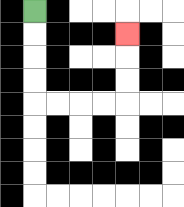{'start': '[1, 0]', 'end': '[5, 1]', 'path_directions': 'D,D,D,D,R,R,R,R,U,U,U', 'path_coordinates': '[[1, 0], [1, 1], [1, 2], [1, 3], [1, 4], [2, 4], [3, 4], [4, 4], [5, 4], [5, 3], [5, 2], [5, 1]]'}